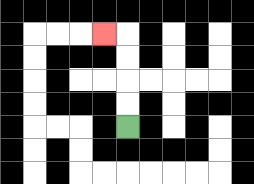{'start': '[5, 5]', 'end': '[4, 1]', 'path_directions': 'U,U,U,U,L', 'path_coordinates': '[[5, 5], [5, 4], [5, 3], [5, 2], [5, 1], [4, 1]]'}